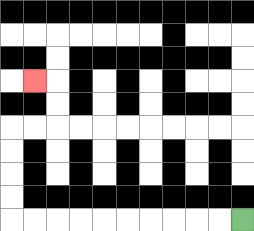{'start': '[10, 9]', 'end': '[1, 3]', 'path_directions': 'L,L,L,L,L,L,L,L,L,L,U,U,U,U,R,R,U,U,L', 'path_coordinates': '[[10, 9], [9, 9], [8, 9], [7, 9], [6, 9], [5, 9], [4, 9], [3, 9], [2, 9], [1, 9], [0, 9], [0, 8], [0, 7], [0, 6], [0, 5], [1, 5], [2, 5], [2, 4], [2, 3], [1, 3]]'}